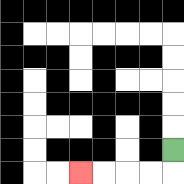{'start': '[7, 6]', 'end': '[3, 7]', 'path_directions': 'D,L,L,L,L', 'path_coordinates': '[[7, 6], [7, 7], [6, 7], [5, 7], [4, 7], [3, 7]]'}